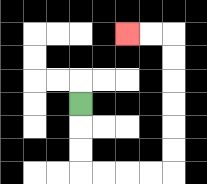{'start': '[3, 4]', 'end': '[5, 1]', 'path_directions': 'D,D,D,R,R,R,R,U,U,U,U,U,U,L,L', 'path_coordinates': '[[3, 4], [3, 5], [3, 6], [3, 7], [4, 7], [5, 7], [6, 7], [7, 7], [7, 6], [7, 5], [7, 4], [7, 3], [7, 2], [7, 1], [6, 1], [5, 1]]'}